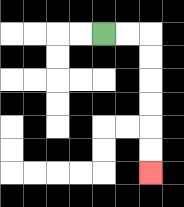{'start': '[4, 1]', 'end': '[6, 7]', 'path_directions': 'R,R,D,D,D,D,D,D', 'path_coordinates': '[[4, 1], [5, 1], [6, 1], [6, 2], [6, 3], [6, 4], [6, 5], [6, 6], [6, 7]]'}